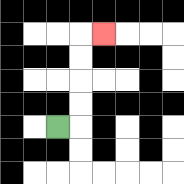{'start': '[2, 5]', 'end': '[4, 1]', 'path_directions': 'R,U,U,U,U,R', 'path_coordinates': '[[2, 5], [3, 5], [3, 4], [3, 3], [3, 2], [3, 1], [4, 1]]'}